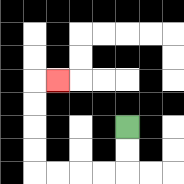{'start': '[5, 5]', 'end': '[2, 3]', 'path_directions': 'D,D,L,L,L,L,U,U,U,U,R', 'path_coordinates': '[[5, 5], [5, 6], [5, 7], [4, 7], [3, 7], [2, 7], [1, 7], [1, 6], [1, 5], [1, 4], [1, 3], [2, 3]]'}